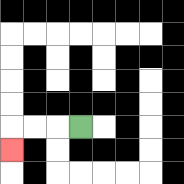{'start': '[3, 5]', 'end': '[0, 6]', 'path_directions': 'L,L,L,D', 'path_coordinates': '[[3, 5], [2, 5], [1, 5], [0, 5], [0, 6]]'}